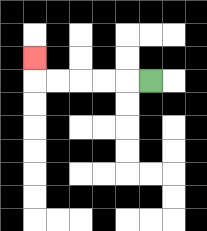{'start': '[6, 3]', 'end': '[1, 2]', 'path_directions': 'L,L,L,L,L,U', 'path_coordinates': '[[6, 3], [5, 3], [4, 3], [3, 3], [2, 3], [1, 3], [1, 2]]'}